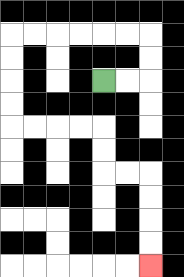{'start': '[4, 3]', 'end': '[6, 11]', 'path_directions': 'R,R,U,U,L,L,L,L,L,L,D,D,D,D,R,R,R,R,D,D,R,R,D,D,D,D', 'path_coordinates': '[[4, 3], [5, 3], [6, 3], [6, 2], [6, 1], [5, 1], [4, 1], [3, 1], [2, 1], [1, 1], [0, 1], [0, 2], [0, 3], [0, 4], [0, 5], [1, 5], [2, 5], [3, 5], [4, 5], [4, 6], [4, 7], [5, 7], [6, 7], [6, 8], [6, 9], [6, 10], [6, 11]]'}